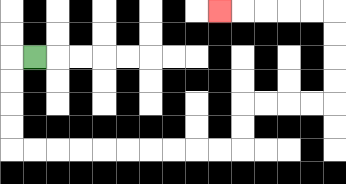{'start': '[1, 2]', 'end': '[9, 0]', 'path_directions': 'L,D,D,D,D,R,R,R,R,R,R,R,R,R,R,U,U,R,R,R,R,U,U,U,U,L,L,L,L,L', 'path_coordinates': '[[1, 2], [0, 2], [0, 3], [0, 4], [0, 5], [0, 6], [1, 6], [2, 6], [3, 6], [4, 6], [5, 6], [6, 6], [7, 6], [8, 6], [9, 6], [10, 6], [10, 5], [10, 4], [11, 4], [12, 4], [13, 4], [14, 4], [14, 3], [14, 2], [14, 1], [14, 0], [13, 0], [12, 0], [11, 0], [10, 0], [9, 0]]'}